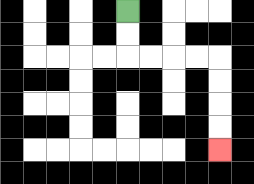{'start': '[5, 0]', 'end': '[9, 6]', 'path_directions': 'D,D,R,R,R,R,D,D,D,D', 'path_coordinates': '[[5, 0], [5, 1], [5, 2], [6, 2], [7, 2], [8, 2], [9, 2], [9, 3], [9, 4], [9, 5], [9, 6]]'}